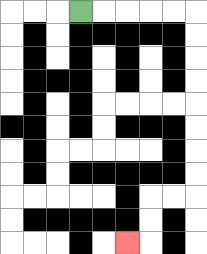{'start': '[3, 0]', 'end': '[5, 10]', 'path_directions': 'R,R,R,R,R,D,D,D,D,D,D,D,D,L,L,D,D,L', 'path_coordinates': '[[3, 0], [4, 0], [5, 0], [6, 0], [7, 0], [8, 0], [8, 1], [8, 2], [8, 3], [8, 4], [8, 5], [8, 6], [8, 7], [8, 8], [7, 8], [6, 8], [6, 9], [6, 10], [5, 10]]'}